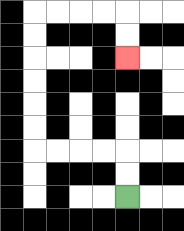{'start': '[5, 8]', 'end': '[5, 2]', 'path_directions': 'U,U,L,L,L,L,U,U,U,U,U,U,R,R,R,R,D,D', 'path_coordinates': '[[5, 8], [5, 7], [5, 6], [4, 6], [3, 6], [2, 6], [1, 6], [1, 5], [1, 4], [1, 3], [1, 2], [1, 1], [1, 0], [2, 0], [3, 0], [4, 0], [5, 0], [5, 1], [5, 2]]'}